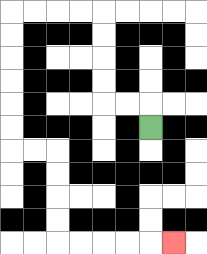{'start': '[6, 5]', 'end': '[7, 10]', 'path_directions': 'U,L,L,U,U,U,U,L,L,L,L,D,D,D,D,D,D,R,R,D,D,D,D,R,R,R,R,R', 'path_coordinates': '[[6, 5], [6, 4], [5, 4], [4, 4], [4, 3], [4, 2], [4, 1], [4, 0], [3, 0], [2, 0], [1, 0], [0, 0], [0, 1], [0, 2], [0, 3], [0, 4], [0, 5], [0, 6], [1, 6], [2, 6], [2, 7], [2, 8], [2, 9], [2, 10], [3, 10], [4, 10], [5, 10], [6, 10], [7, 10]]'}